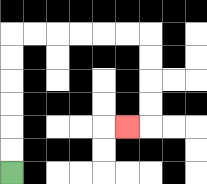{'start': '[0, 7]', 'end': '[5, 5]', 'path_directions': 'U,U,U,U,U,U,R,R,R,R,R,R,D,D,D,D,L', 'path_coordinates': '[[0, 7], [0, 6], [0, 5], [0, 4], [0, 3], [0, 2], [0, 1], [1, 1], [2, 1], [3, 1], [4, 1], [5, 1], [6, 1], [6, 2], [6, 3], [6, 4], [6, 5], [5, 5]]'}